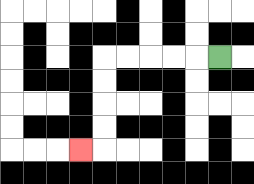{'start': '[9, 2]', 'end': '[3, 6]', 'path_directions': 'L,L,L,L,L,D,D,D,D,L', 'path_coordinates': '[[9, 2], [8, 2], [7, 2], [6, 2], [5, 2], [4, 2], [4, 3], [4, 4], [4, 5], [4, 6], [3, 6]]'}